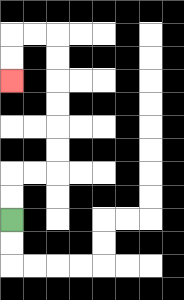{'start': '[0, 9]', 'end': '[0, 3]', 'path_directions': 'U,U,R,R,U,U,U,U,U,U,L,L,D,D', 'path_coordinates': '[[0, 9], [0, 8], [0, 7], [1, 7], [2, 7], [2, 6], [2, 5], [2, 4], [2, 3], [2, 2], [2, 1], [1, 1], [0, 1], [0, 2], [0, 3]]'}